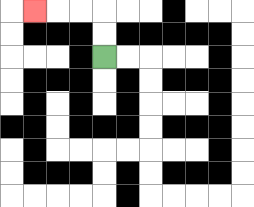{'start': '[4, 2]', 'end': '[1, 0]', 'path_directions': 'U,U,L,L,L', 'path_coordinates': '[[4, 2], [4, 1], [4, 0], [3, 0], [2, 0], [1, 0]]'}